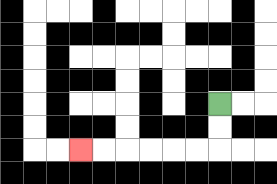{'start': '[9, 4]', 'end': '[3, 6]', 'path_directions': 'D,D,L,L,L,L,L,L', 'path_coordinates': '[[9, 4], [9, 5], [9, 6], [8, 6], [7, 6], [6, 6], [5, 6], [4, 6], [3, 6]]'}